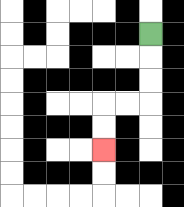{'start': '[6, 1]', 'end': '[4, 6]', 'path_directions': 'D,D,D,L,L,D,D', 'path_coordinates': '[[6, 1], [6, 2], [6, 3], [6, 4], [5, 4], [4, 4], [4, 5], [4, 6]]'}